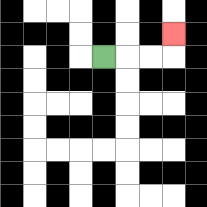{'start': '[4, 2]', 'end': '[7, 1]', 'path_directions': 'R,R,R,U', 'path_coordinates': '[[4, 2], [5, 2], [6, 2], [7, 2], [7, 1]]'}